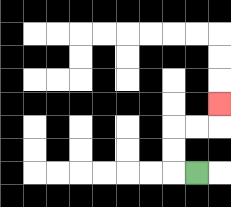{'start': '[8, 7]', 'end': '[9, 4]', 'path_directions': 'L,U,U,R,R,U', 'path_coordinates': '[[8, 7], [7, 7], [7, 6], [7, 5], [8, 5], [9, 5], [9, 4]]'}